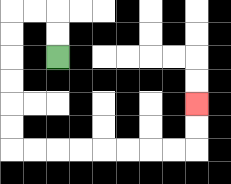{'start': '[2, 2]', 'end': '[8, 4]', 'path_directions': 'U,U,L,L,D,D,D,D,D,D,R,R,R,R,R,R,R,R,U,U', 'path_coordinates': '[[2, 2], [2, 1], [2, 0], [1, 0], [0, 0], [0, 1], [0, 2], [0, 3], [0, 4], [0, 5], [0, 6], [1, 6], [2, 6], [3, 6], [4, 6], [5, 6], [6, 6], [7, 6], [8, 6], [8, 5], [8, 4]]'}